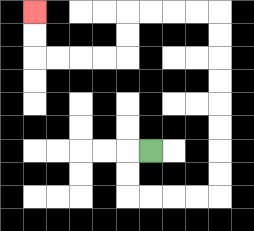{'start': '[6, 6]', 'end': '[1, 0]', 'path_directions': 'L,D,D,R,R,R,R,U,U,U,U,U,U,U,U,L,L,L,L,D,D,L,L,L,L,U,U', 'path_coordinates': '[[6, 6], [5, 6], [5, 7], [5, 8], [6, 8], [7, 8], [8, 8], [9, 8], [9, 7], [9, 6], [9, 5], [9, 4], [9, 3], [9, 2], [9, 1], [9, 0], [8, 0], [7, 0], [6, 0], [5, 0], [5, 1], [5, 2], [4, 2], [3, 2], [2, 2], [1, 2], [1, 1], [1, 0]]'}